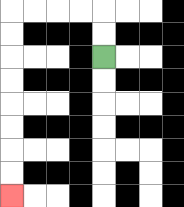{'start': '[4, 2]', 'end': '[0, 8]', 'path_directions': 'U,U,L,L,L,L,D,D,D,D,D,D,D,D', 'path_coordinates': '[[4, 2], [4, 1], [4, 0], [3, 0], [2, 0], [1, 0], [0, 0], [0, 1], [0, 2], [0, 3], [0, 4], [0, 5], [0, 6], [0, 7], [0, 8]]'}